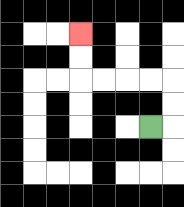{'start': '[6, 5]', 'end': '[3, 1]', 'path_directions': 'R,U,U,L,L,L,L,U,U', 'path_coordinates': '[[6, 5], [7, 5], [7, 4], [7, 3], [6, 3], [5, 3], [4, 3], [3, 3], [3, 2], [3, 1]]'}